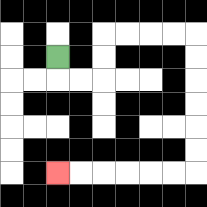{'start': '[2, 2]', 'end': '[2, 7]', 'path_directions': 'D,R,R,U,U,R,R,R,R,D,D,D,D,D,D,L,L,L,L,L,L', 'path_coordinates': '[[2, 2], [2, 3], [3, 3], [4, 3], [4, 2], [4, 1], [5, 1], [6, 1], [7, 1], [8, 1], [8, 2], [8, 3], [8, 4], [8, 5], [8, 6], [8, 7], [7, 7], [6, 7], [5, 7], [4, 7], [3, 7], [2, 7]]'}